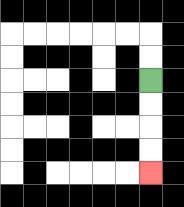{'start': '[6, 3]', 'end': '[6, 7]', 'path_directions': 'D,D,D,D', 'path_coordinates': '[[6, 3], [6, 4], [6, 5], [6, 6], [6, 7]]'}